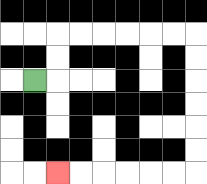{'start': '[1, 3]', 'end': '[2, 7]', 'path_directions': 'R,U,U,R,R,R,R,R,R,D,D,D,D,D,D,L,L,L,L,L,L', 'path_coordinates': '[[1, 3], [2, 3], [2, 2], [2, 1], [3, 1], [4, 1], [5, 1], [6, 1], [7, 1], [8, 1], [8, 2], [8, 3], [8, 4], [8, 5], [8, 6], [8, 7], [7, 7], [6, 7], [5, 7], [4, 7], [3, 7], [2, 7]]'}